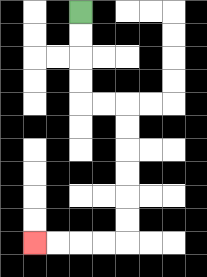{'start': '[3, 0]', 'end': '[1, 10]', 'path_directions': 'D,D,D,D,R,R,D,D,D,D,D,D,L,L,L,L', 'path_coordinates': '[[3, 0], [3, 1], [3, 2], [3, 3], [3, 4], [4, 4], [5, 4], [5, 5], [5, 6], [5, 7], [5, 8], [5, 9], [5, 10], [4, 10], [3, 10], [2, 10], [1, 10]]'}